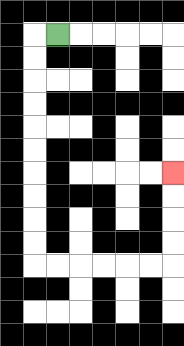{'start': '[2, 1]', 'end': '[7, 7]', 'path_directions': 'L,D,D,D,D,D,D,D,D,D,D,R,R,R,R,R,R,U,U,U,U', 'path_coordinates': '[[2, 1], [1, 1], [1, 2], [1, 3], [1, 4], [1, 5], [1, 6], [1, 7], [1, 8], [1, 9], [1, 10], [1, 11], [2, 11], [3, 11], [4, 11], [5, 11], [6, 11], [7, 11], [7, 10], [7, 9], [7, 8], [7, 7]]'}